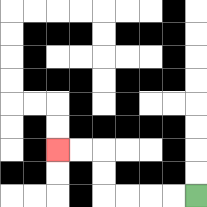{'start': '[8, 8]', 'end': '[2, 6]', 'path_directions': 'L,L,L,L,U,U,L,L', 'path_coordinates': '[[8, 8], [7, 8], [6, 8], [5, 8], [4, 8], [4, 7], [4, 6], [3, 6], [2, 6]]'}